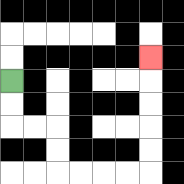{'start': '[0, 3]', 'end': '[6, 2]', 'path_directions': 'D,D,R,R,D,D,R,R,R,R,U,U,U,U,U', 'path_coordinates': '[[0, 3], [0, 4], [0, 5], [1, 5], [2, 5], [2, 6], [2, 7], [3, 7], [4, 7], [5, 7], [6, 7], [6, 6], [6, 5], [6, 4], [6, 3], [6, 2]]'}